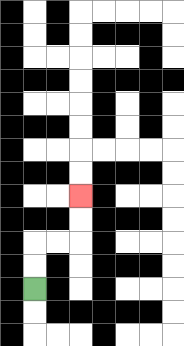{'start': '[1, 12]', 'end': '[3, 8]', 'path_directions': 'U,U,R,R,U,U', 'path_coordinates': '[[1, 12], [1, 11], [1, 10], [2, 10], [3, 10], [3, 9], [3, 8]]'}